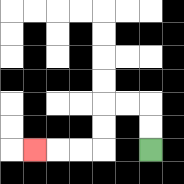{'start': '[6, 6]', 'end': '[1, 6]', 'path_directions': 'U,U,L,L,D,D,L,L,L', 'path_coordinates': '[[6, 6], [6, 5], [6, 4], [5, 4], [4, 4], [4, 5], [4, 6], [3, 6], [2, 6], [1, 6]]'}